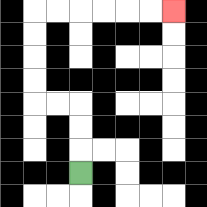{'start': '[3, 7]', 'end': '[7, 0]', 'path_directions': 'U,U,U,L,L,U,U,U,U,R,R,R,R,R,R', 'path_coordinates': '[[3, 7], [3, 6], [3, 5], [3, 4], [2, 4], [1, 4], [1, 3], [1, 2], [1, 1], [1, 0], [2, 0], [3, 0], [4, 0], [5, 0], [6, 0], [7, 0]]'}